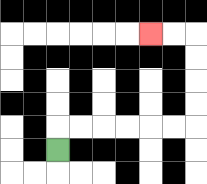{'start': '[2, 6]', 'end': '[6, 1]', 'path_directions': 'U,R,R,R,R,R,R,U,U,U,U,L,L', 'path_coordinates': '[[2, 6], [2, 5], [3, 5], [4, 5], [5, 5], [6, 5], [7, 5], [8, 5], [8, 4], [8, 3], [8, 2], [8, 1], [7, 1], [6, 1]]'}